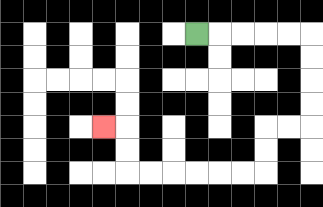{'start': '[8, 1]', 'end': '[4, 5]', 'path_directions': 'R,R,R,R,R,D,D,D,D,L,L,D,D,L,L,L,L,L,L,U,U,L', 'path_coordinates': '[[8, 1], [9, 1], [10, 1], [11, 1], [12, 1], [13, 1], [13, 2], [13, 3], [13, 4], [13, 5], [12, 5], [11, 5], [11, 6], [11, 7], [10, 7], [9, 7], [8, 7], [7, 7], [6, 7], [5, 7], [5, 6], [5, 5], [4, 5]]'}